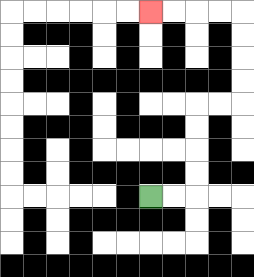{'start': '[6, 8]', 'end': '[6, 0]', 'path_directions': 'R,R,U,U,U,U,R,R,U,U,U,U,L,L,L,L', 'path_coordinates': '[[6, 8], [7, 8], [8, 8], [8, 7], [8, 6], [8, 5], [8, 4], [9, 4], [10, 4], [10, 3], [10, 2], [10, 1], [10, 0], [9, 0], [8, 0], [7, 0], [6, 0]]'}